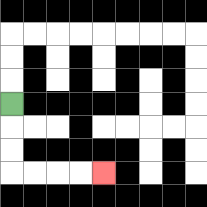{'start': '[0, 4]', 'end': '[4, 7]', 'path_directions': 'D,D,D,R,R,R,R', 'path_coordinates': '[[0, 4], [0, 5], [0, 6], [0, 7], [1, 7], [2, 7], [3, 7], [4, 7]]'}